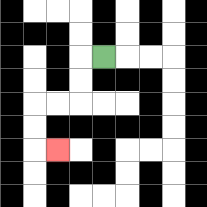{'start': '[4, 2]', 'end': '[2, 6]', 'path_directions': 'L,D,D,L,L,D,D,R', 'path_coordinates': '[[4, 2], [3, 2], [3, 3], [3, 4], [2, 4], [1, 4], [1, 5], [1, 6], [2, 6]]'}